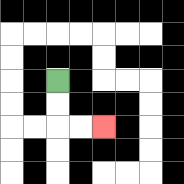{'start': '[2, 3]', 'end': '[4, 5]', 'path_directions': 'D,D,R,R', 'path_coordinates': '[[2, 3], [2, 4], [2, 5], [3, 5], [4, 5]]'}